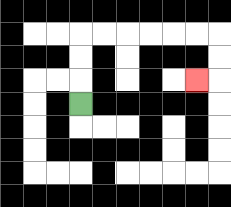{'start': '[3, 4]', 'end': '[8, 3]', 'path_directions': 'U,U,U,R,R,R,R,R,R,D,D,L', 'path_coordinates': '[[3, 4], [3, 3], [3, 2], [3, 1], [4, 1], [5, 1], [6, 1], [7, 1], [8, 1], [9, 1], [9, 2], [9, 3], [8, 3]]'}